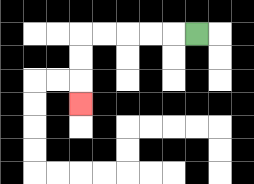{'start': '[8, 1]', 'end': '[3, 4]', 'path_directions': 'L,L,L,L,L,D,D,D', 'path_coordinates': '[[8, 1], [7, 1], [6, 1], [5, 1], [4, 1], [3, 1], [3, 2], [3, 3], [3, 4]]'}